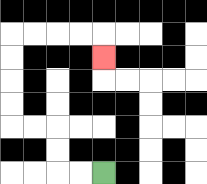{'start': '[4, 7]', 'end': '[4, 2]', 'path_directions': 'L,L,U,U,L,L,U,U,U,U,R,R,R,R,D', 'path_coordinates': '[[4, 7], [3, 7], [2, 7], [2, 6], [2, 5], [1, 5], [0, 5], [0, 4], [0, 3], [0, 2], [0, 1], [1, 1], [2, 1], [3, 1], [4, 1], [4, 2]]'}